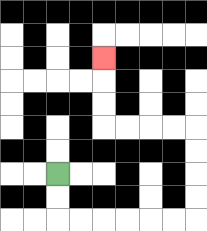{'start': '[2, 7]', 'end': '[4, 2]', 'path_directions': 'D,D,R,R,R,R,R,R,U,U,U,U,L,L,L,L,U,U,U', 'path_coordinates': '[[2, 7], [2, 8], [2, 9], [3, 9], [4, 9], [5, 9], [6, 9], [7, 9], [8, 9], [8, 8], [8, 7], [8, 6], [8, 5], [7, 5], [6, 5], [5, 5], [4, 5], [4, 4], [4, 3], [4, 2]]'}